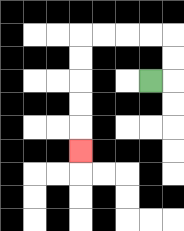{'start': '[6, 3]', 'end': '[3, 6]', 'path_directions': 'R,U,U,L,L,L,L,D,D,D,D,D', 'path_coordinates': '[[6, 3], [7, 3], [7, 2], [7, 1], [6, 1], [5, 1], [4, 1], [3, 1], [3, 2], [3, 3], [3, 4], [3, 5], [3, 6]]'}